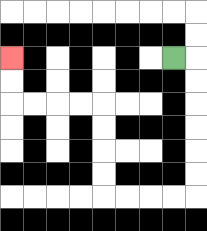{'start': '[7, 2]', 'end': '[0, 2]', 'path_directions': 'R,D,D,D,D,D,D,L,L,L,L,U,U,U,U,L,L,L,L,U,U', 'path_coordinates': '[[7, 2], [8, 2], [8, 3], [8, 4], [8, 5], [8, 6], [8, 7], [8, 8], [7, 8], [6, 8], [5, 8], [4, 8], [4, 7], [4, 6], [4, 5], [4, 4], [3, 4], [2, 4], [1, 4], [0, 4], [0, 3], [0, 2]]'}